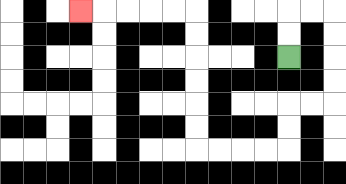{'start': '[12, 2]', 'end': '[3, 0]', 'path_directions': 'U,U,R,R,D,D,D,D,L,L,D,D,L,L,L,L,U,U,U,U,U,U,L,L,L,L,L', 'path_coordinates': '[[12, 2], [12, 1], [12, 0], [13, 0], [14, 0], [14, 1], [14, 2], [14, 3], [14, 4], [13, 4], [12, 4], [12, 5], [12, 6], [11, 6], [10, 6], [9, 6], [8, 6], [8, 5], [8, 4], [8, 3], [8, 2], [8, 1], [8, 0], [7, 0], [6, 0], [5, 0], [4, 0], [3, 0]]'}